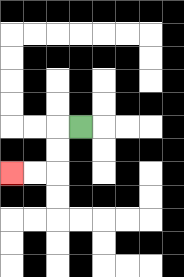{'start': '[3, 5]', 'end': '[0, 7]', 'path_directions': 'L,D,D,L,L', 'path_coordinates': '[[3, 5], [2, 5], [2, 6], [2, 7], [1, 7], [0, 7]]'}